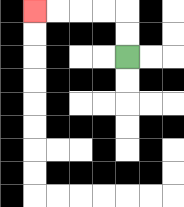{'start': '[5, 2]', 'end': '[1, 0]', 'path_directions': 'U,U,L,L,L,L', 'path_coordinates': '[[5, 2], [5, 1], [5, 0], [4, 0], [3, 0], [2, 0], [1, 0]]'}